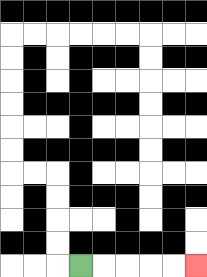{'start': '[3, 11]', 'end': '[8, 11]', 'path_directions': 'R,R,R,R,R', 'path_coordinates': '[[3, 11], [4, 11], [5, 11], [6, 11], [7, 11], [8, 11]]'}